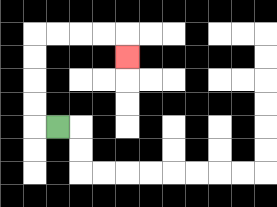{'start': '[2, 5]', 'end': '[5, 2]', 'path_directions': 'L,U,U,U,U,R,R,R,R,D', 'path_coordinates': '[[2, 5], [1, 5], [1, 4], [1, 3], [1, 2], [1, 1], [2, 1], [3, 1], [4, 1], [5, 1], [5, 2]]'}